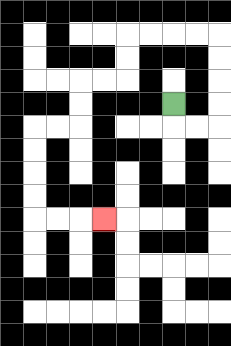{'start': '[7, 4]', 'end': '[4, 9]', 'path_directions': 'D,R,R,U,U,U,U,L,L,L,L,D,D,L,L,D,D,L,L,D,D,D,D,R,R,R', 'path_coordinates': '[[7, 4], [7, 5], [8, 5], [9, 5], [9, 4], [9, 3], [9, 2], [9, 1], [8, 1], [7, 1], [6, 1], [5, 1], [5, 2], [5, 3], [4, 3], [3, 3], [3, 4], [3, 5], [2, 5], [1, 5], [1, 6], [1, 7], [1, 8], [1, 9], [2, 9], [3, 9], [4, 9]]'}